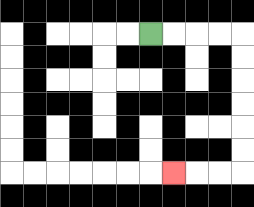{'start': '[6, 1]', 'end': '[7, 7]', 'path_directions': 'R,R,R,R,D,D,D,D,D,D,L,L,L', 'path_coordinates': '[[6, 1], [7, 1], [8, 1], [9, 1], [10, 1], [10, 2], [10, 3], [10, 4], [10, 5], [10, 6], [10, 7], [9, 7], [8, 7], [7, 7]]'}